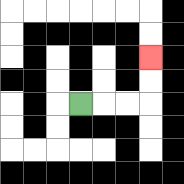{'start': '[3, 4]', 'end': '[6, 2]', 'path_directions': 'R,R,R,U,U', 'path_coordinates': '[[3, 4], [4, 4], [5, 4], [6, 4], [6, 3], [6, 2]]'}